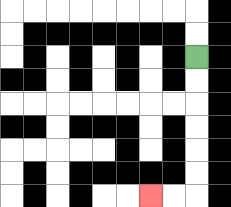{'start': '[8, 2]', 'end': '[6, 8]', 'path_directions': 'D,D,D,D,D,D,L,L', 'path_coordinates': '[[8, 2], [8, 3], [8, 4], [8, 5], [8, 6], [8, 7], [8, 8], [7, 8], [6, 8]]'}